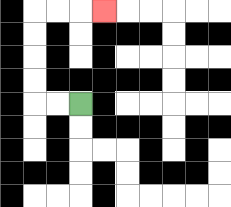{'start': '[3, 4]', 'end': '[4, 0]', 'path_directions': 'L,L,U,U,U,U,R,R,R', 'path_coordinates': '[[3, 4], [2, 4], [1, 4], [1, 3], [1, 2], [1, 1], [1, 0], [2, 0], [3, 0], [4, 0]]'}